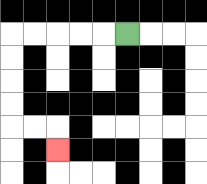{'start': '[5, 1]', 'end': '[2, 6]', 'path_directions': 'L,L,L,L,L,D,D,D,D,R,R,D', 'path_coordinates': '[[5, 1], [4, 1], [3, 1], [2, 1], [1, 1], [0, 1], [0, 2], [0, 3], [0, 4], [0, 5], [1, 5], [2, 5], [2, 6]]'}